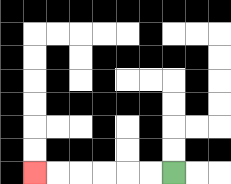{'start': '[7, 7]', 'end': '[1, 7]', 'path_directions': 'L,L,L,L,L,L', 'path_coordinates': '[[7, 7], [6, 7], [5, 7], [4, 7], [3, 7], [2, 7], [1, 7]]'}